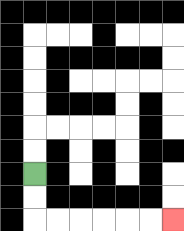{'start': '[1, 7]', 'end': '[7, 9]', 'path_directions': 'D,D,R,R,R,R,R,R', 'path_coordinates': '[[1, 7], [1, 8], [1, 9], [2, 9], [3, 9], [4, 9], [5, 9], [6, 9], [7, 9]]'}